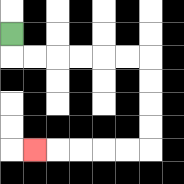{'start': '[0, 1]', 'end': '[1, 6]', 'path_directions': 'D,R,R,R,R,R,R,D,D,D,D,L,L,L,L,L', 'path_coordinates': '[[0, 1], [0, 2], [1, 2], [2, 2], [3, 2], [4, 2], [5, 2], [6, 2], [6, 3], [6, 4], [6, 5], [6, 6], [5, 6], [4, 6], [3, 6], [2, 6], [1, 6]]'}